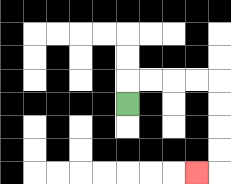{'start': '[5, 4]', 'end': '[8, 7]', 'path_directions': 'U,R,R,R,R,D,D,D,D,L', 'path_coordinates': '[[5, 4], [5, 3], [6, 3], [7, 3], [8, 3], [9, 3], [9, 4], [9, 5], [9, 6], [9, 7], [8, 7]]'}